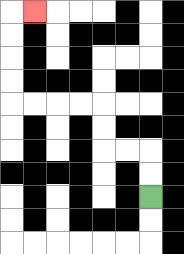{'start': '[6, 8]', 'end': '[1, 0]', 'path_directions': 'U,U,L,L,U,U,L,L,L,L,U,U,U,U,R', 'path_coordinates': '[[6, 8], [6, 7], [6, 6], [5, 6], [4, 6], [4, 5], [4, 4], [3, 4], [2, 4], [1, 4], [0, 4], [0, 3], [0, 2], [0, 1], [0, 0], [1, 0]]'}